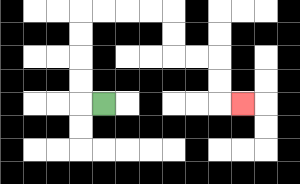{'start': '[4, 4]', 'end': '[10, 4]', 'path_directions': 'L,U,U,U,U,R,R,R,R,D,D,R,R,D,D,R', 'path_coordinates': '[[4, 4], [3, 4], [3, 3], [3, 2], [3, 1], [3, 0], [4, 0], [5, 0], [6, 0], [7, 0], [7, 1], [7, 2], [8, 2], [9, 2], [9, 3], [9, 4], [10, 4]]'}